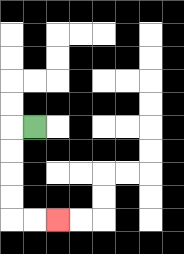{'start': '[1, 5]', 'end': '[2, 9]', 'path_directions': 'L,D,D,D,D,R,R', 'path_coordinates': '[[1, 5], [0, 5], [0, 6], [0, 7], [0, 8], [0, 9], [1, 9], [2, 9]]'}